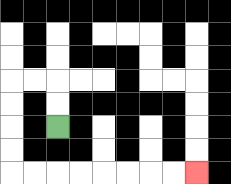{'start': '[2, 5]', 'end': '[8, 7]', 'path_directions': 'U,U,L,L,D,D,D,D,R,R,R,R,R,R,R,R', 'path_coordinates': '[[2, 5], [2, 4], [2, 3], [1, 3], [0, 3], [0, 4], [0, 5], [0, 6], [0, 7], [1, 7], [2, 7], [3, 7], [4, 7], [5, 7], [6, 7], [7, 7], [8, 7]]'}